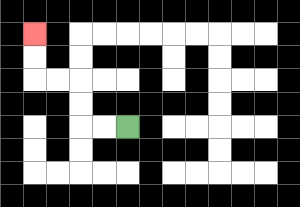{'start': '[5, 5]', 'end': '[1, 1]', 'path_directions': 'L,L,U,U,L,L,U,U', 'path_coordinates': '[[5, 5], [4, 5], [3, 5], [3, 4], [3, 3], [2, 3], [1, 3], [1, 2], [1, 1]]'}